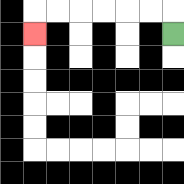{'start': '[7, 1]', 'end': '[1, 1]', 'path_directions': 'U,L,L,L,L,L,L,D', 'path_coordinates': '[[7, 1], [7, 0], [6, 0], [5, 0], [4, 0], [3, 0], [2, 0], [1, 0], [1, 1]]'}